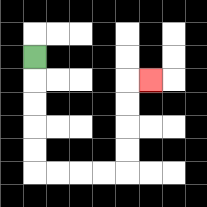{'start': '[1, 2]', 'end': '[6, 3]', 'path_directions': 'D,D,D,D,D,R,R,R,R,U,U,U,U,R', 'path_coordinates': '[[1, 2], [1, 3], [1, 4], [1, 5], [1, 6], [1, 7], [2, 7], [3, 7], [4, 7], [5, 7], [5, 6], [5, 5], [5, 4], [5, 3], [6, 3]]'}